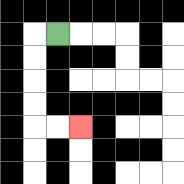{'start': '[2, 1]', 'end': '[3, 5]', 'path_directions': 'L,D,D,D,D,R,R', 'path_coordinates': '[[2, 1], [1, 1], [1, 2], [1, 3], [1, 4], [1, 5], [2, 5], [3, 5]]'}